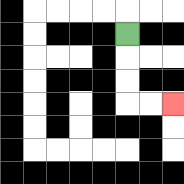{'start': '[5, 1]', 'end': '[7, 4]', 'path_directions': 'D,D,D,R,R', 'path_coordinates': '[[5, 1], [5, 2], [5, 3], [5, 4], [6, 4], [7, 4]]'}